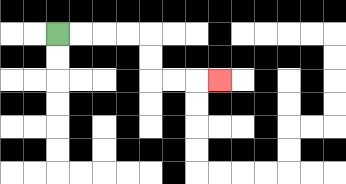{'start': '[2, 1]', 'end': '[9, 3]', 'path_directions': 'R,R,R,R,D,D,R,R,R', 'path_coordinates': '[[2, 1], [3, 1], [4, 1], [5, 1], [6, 1], [6, 2], [6, 3], [7, 3], [8, 3], [9, 3]]'}